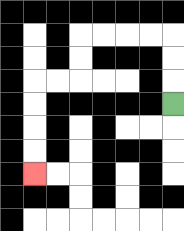{'start': '[7, 4]', 'end': '[1, 7]', 'path_directions': 'U,U,U,L,L,L,L,D,D,L,L,D,D,D,D', 'path_coordinates': '[[7, 4], [7, 3], [7, 2], [7, 1], [6, 1], [5, 1], [4, 1], [3, 1], [3, 2], [3, 3], [2, 3], [1, 3], [1, 4], [1, 5], [1, 6], [1, 7]]'}